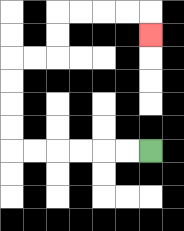{'start': '[6, 6]', 'end': '[6, 1]', 'path_directions': 'L,L,L,L,L,L,U,U,U,U,R,R,U,U,R,R,R,R,D', 'path_coordinates': '[[6, 6], [5, 6], [4, 6], [3, 6], [2, 6], [1, 6], [0, 6], [0, 5], [0, 4], [0, 3], [0, 2], [1, 2], [2, 2], [2, 1], [2, 0], [3, 0], [4, 0], [5, 0], [6, 0], [6, 1]]'}